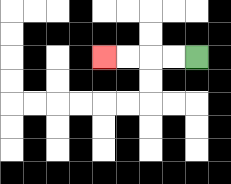{'start': '[8, 2]', 'end': '[4, 2]', 'path_directions': 'L,L,L,L', 'path_coordinates': '[[8, 2], [7, 2], [6, 2], [5, 2], [4, 2]]'}